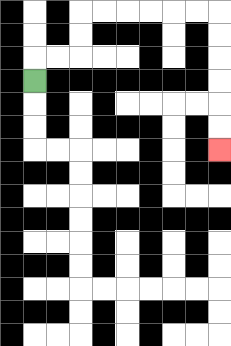{'start': '[1, 3]', 'end': '[9, 6]', 'path_directions': 'U,R,R,U,U,R,R,R,R,R,R,D,D,D,D,D,D', 'path_coordinates': '[[1, 3], [1, 2], [2, 2], [3, 2], [3, 1], [3, 0], [4, 0], [5, 0], [6, 0], [7, 0], [8, 0], [9, 0], [9, 1], [9, 2], [9, 3], [9, 4], [9, 5], [9, 6]]'}